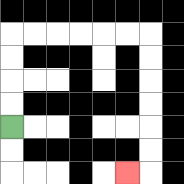{'start': '[0, 5]', 'end': '[5, 7]', 'path_directions': 'U,U,U,U,R,R,R,R,R,R,D,D,D,D,D,D,L', 'path_coordinates': '[[0, 5], [0, 4], [0, 3], [0, 2], [0, 1], [1, 1], [2, 1], [3, 1], [4, 1], [5, 1], [6, 1], [6, 2], [6, 3], [6, 4], [6, 5], [6, 6], [6, 7], [5, 7]]'}